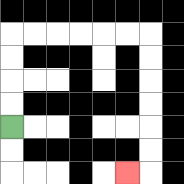{'start': '[0, 5]', 'end': '[5, 7]', 'path_directions': 'U,U,U,U,R,R,R,R,R,R,D,D,D,D,D,D,L', 'path_coordinates': '[[0, 5], [0, 4], [0, 3], [0, 2], [0, 1], [1, 1], [2, 1], [3, 1], [4, 1], [5, 1], [6, 1], [6, 2], [6, 3], [6, 4], [6, 5], [6, 6], [6, 7], [5, 7]]'}